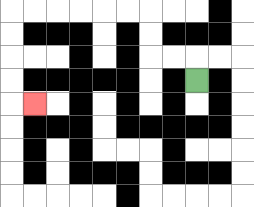{'start': '[8, 3]', 'end': '[1, 4]', 'path_directions': 'U,L,L,U,U,L,L,L,L,L,L,D,D,D,D,R', 'path_coordinates': '[[8, 3], [8, 2], [7, 2], [6, 2], [6, 1], [6, 0], [5, 0], [4, 0], [3, 0], [2, 0], [1, 0], [0, 0], [0, 1], [0, 2], [0, 3], [0, 4], [1, 4]]'}